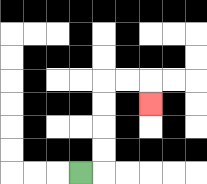{'start': '[3, 7]', 'end': '[6, 4]', 'path_directions': 'R,U,U,U,U,R,R,D', 'path_coordinates': '[[3, 7], [4, 7], [4, 6], [4, 5], [4, 4], [4, 3], [5, 3], [6, 3], [6, 4]]'}